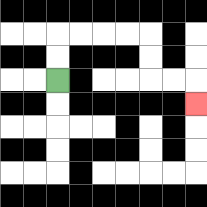{'start': '[2, 3]', 'end': '[8, 4]', 'path_directions': 'U,U,R,R,R,R,D,D,R,R,D', 'path_coordinates': '[[2, 3], [2, 2], [2, 1], [3, 1], [4, 1], [5, 1], [6, 1], [6, 2], [6, 3], [7, 3], [8, 3], [8, 4]]'}